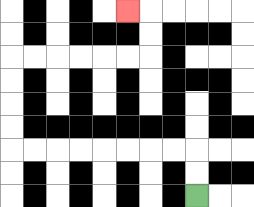{'start': '[8, 8]', 'end': '[5, 0]', 'path_directions': 'U,U,L,L,L,L,L,L,L,L,U,U,U,U,R,R,R,R,R,R,U,U,L', 'path_coordinates': '[[8, 8], [8, 7], [8, 6], [7, 6], [6, 6], [5, 6], [4, 6], [3, 6], [2, 6], [1, 6], [0, 6], [0, 5], [0, 4], [0, 3], [0, 2], [1, 2], [2, 2], [3, 2], [4, 2], [5, 2], [6, 2], [6, 1], [6, 0], [5, 0]]'}